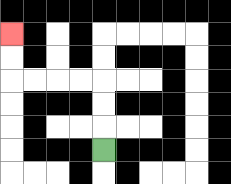{'start': '[4, 6]', 'end': '[0, 1]', 'path_directions': 'U,U,U,L,L,L,L,U,U', 'path_coordinates': '[[4, 6], [4, 5], [4, 4], [4, 3], [3, 3], [2, 3], [1, 3], [0, 3], [0, 2], [0, 1]]'}